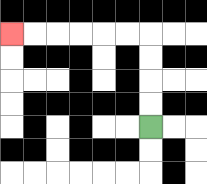{'start': '[6, 5]', 'end': '[0, 1]', 'path_directions': 'U,U,U,U,L,L,L,L,L,L', 'path_coordinates': '[[6, 5], [6, 4], [6, 3], [6, 2], [6, 1], [5, 1], [4, 1], [3, 1], [2, 1], [1, 1], [0, 1]]'}